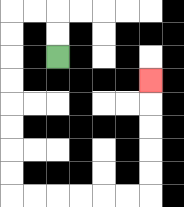{'start': '[2, 2]', 'end': '[6, 3]', 'path_directions': 'U,U,L,L,D,D,D,D,D,D,D,D,R,R,R,R,R,R,U,U,U,U,U', 'path_coordinates': '[[2, 2], [2, 1], [2, 0], [1, 0], [0, 0], [0, 1], [0, 2], [0, 3], [0, 4], [0, 5], [0, 6], [0, 7], [0, 8], [1, 8], [2, 8], [3, 8], [4, 8], [5, 8], [6, 8], [6, 7], [6, 6], [6, 5], [6, 4], [6, 3]]'}